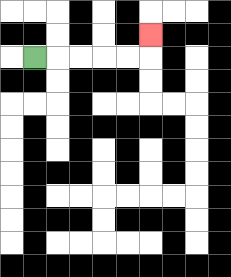{'start': '[1, 2]', 'end': '[6, 1]', 'path_directions': 'R,R,R,R,R,U', 'path_coordinates': '[[1, 2], [2, 2], [3, 2], [4, 2], [5, 2], [6, 2], [6, 1]]'}